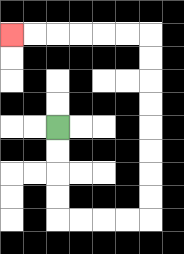{'start': '[2, 5]', 'end': '[0, 1]', 'path_directions': 'D,D,D,D,R,R,R,R,U,U,U,U,U,U,U,U,L,L,L,L,L,L', 'path_coordinates': '[[2, 5], [2, 6], [2, 7], [2, 8], [2, 9], [3, 9], [4, 9], [5, 9], [6, 9], [6, 8], [6, 7], [6, 6], [6, 5], [6, 4], [6, 3], [6, 2], [6, 1], [5, 1], [4, 1], [3, 1], [2, 1], [1, 1], [0, 1]]'}